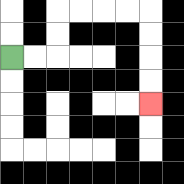{'start': '[0, 2]', 'end': '[6, 4]', 'path_directions': 'R,R,U,U,R,R,R,R,D,D,D,D', 'path_coordinates': '[[0, 2], [1, 2], [2, 2], [2, 1], [2, 0], [3, 0], [4, 0], [5, 0], [6, 0], [6, 1], [6, 2], [6, 3], [6, 4]]'}